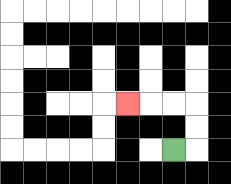{'start': '[7, 6]', 'end': '[5, 4]', 'path_directions': 'R,U,U,L,L,L', 'path_coordinates': '[[7, 6], [8, 6], [8, 5], [8, 4], [7, 4], [6, 4], [5, 4]]'}